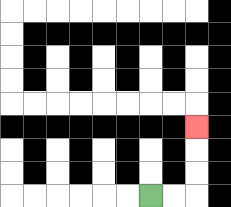{'start': '[6, 8]', 'end': '[8, 5]', 'path_directions': 'R,R,U,U,U', 'path_coordinates': '[[6, 8], [7, 8], [8, 8], [8, 7], [8, 6], [8, 5]]'}